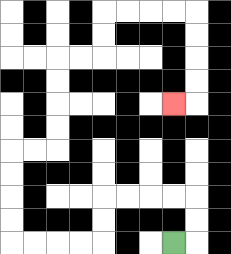{'start': '[7, 10]', 'end': '[7, 4]', 'path_directions': 'R,U,U,L,L,L,L,D,D,L,L,L,L,U,U,U,U,R,R,U,U,U,U,R,R,U,U,R,R,R,R,D,D,D,D,L', 'path_coordinates': '[[7, 10], [8, 10], [8, 9], [8, 8], [7, 8], [6, 8], [5, 8], [4, 8], [4, 9], [4, 10], [3, 10], [2, 10], [1, 10], [0, 10], [0, 9], [0, 8], [0, 7], [0, 6], [1, 6], [2, 6], [2, 5], [2, 4], [2, 3], [2, 2], [3, 2], [4, 2], [4, 1], [4, 0], [5, 0], [6, 0], [7, 0], [8, 0], [8, 1], [8, 2], [8, 3], [8, 4], [7, 4]]'}